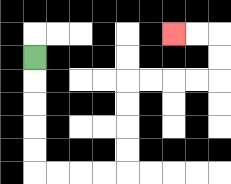{'start': '[1, 2]', 'end': '[7, 1]', 'path_directions': 'D,D,D,D,D,R,R,R,R,U,U,U,U,R,R,R,R,U,U,L,L', 'path_coordinates': '[[1, 2], [1, 3], [1, 4], [1, 5], [1, 6], [1, 7], [2, 7], [3, 7], [4, 7], [5, 7], [5, 6], [5, 5], [5, 4], [5, 3], [6, 3], [7, 3], [8, 3], [9, 3], [9, 2], [9, 1], [8, 1], [7, 1]]'}